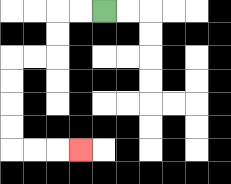{'start': '[4, 0]', 'end': '[3, 6]', 'path_directions': 'L,L,D,D,L,L,D,D,D,D,R,R,R', 'path_coordinates': '[[4, 0], [3, 0], [2, 0], [2, 1], [2, 2], [1, 2], [0, 2], [0, 3], [0, 4], [0, 5], [0, 6], [1, 6], [2, 6], [3, 6]]'}